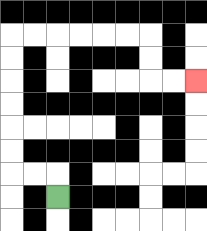{'start': '[2, 8]', 'end': '[8, 3]', 'path_directions': 'U,L,L,U,U,U,U,U,U,R,R,R,R,R,R,D,D,R,R', 'path_coordinates': '[[2, 8], [2, 7], [1, 7], [0, 7], [0, 6], [0, 5], [0, 4], [0, 3], [0, 2], [0, 1], [1, 1], [2, 1], [3, 1], [4, 1], [5, 1], [6, 1], [6, 2], [6, 3], [7, 3], [8, 3]]'}